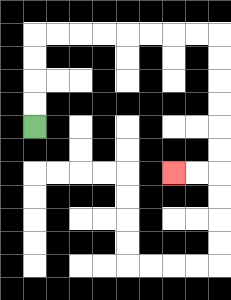{'start': '[1, 5]', 'end': '[7, 7]', 'path_directions': 'U,U,U,U,R,R,R,R,R,R,R,R,D,D,D,D,D,D,L,L', 'path_coordinates': '[[1, 5], [1, 4], [1, 3], [1, 2], [1, 1], [2, 1], [3, 1], [4, 1], [5, 1], [6, 1], [7, 1], [8, 1], [9, 1], [9, 2], [9, 3], [9, 4], [9, 5], [9, 6], [9, 7], [8, 7], [7, 7]]'}